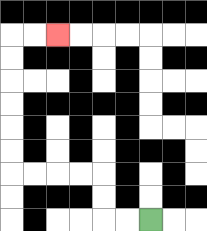{'start': '[6, 9]', 'end': '[2, 1]', 'path_directions': 'L,L,U,U,L,L,L,L,U,U,U,U,U,U,R,R', 'path_coordinates': '[[6, 9], [5, 9], [4, 9], [4, 8], [4, 7], [3, 7], [2, 7], [1, 7], [0, 7], [0, 6], [0, 5], [0, 4], [0, 3], [0, 2], [0, 1], [1, 1], [2, 1]]'}